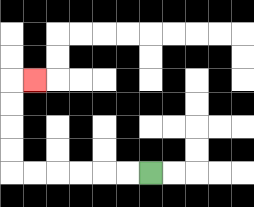{'start': '[6, 7]', 'end': '[1, 3]', 'path_directions': 'L,L,L,L,L,L,U,U,U,U,R', 'path_coordinates': '[[6, 7], [5, 7], [4, 7], [3, 7], [2, 7], [1, 7], [0, 7], [0, 6], [0, 5], [0, 4], [0, 3], [1, 3]]'}